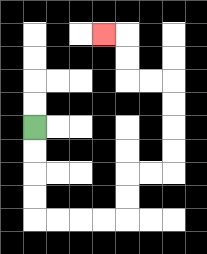{'start': '[1, 5]', 'end': '[4, 1]', 'path_directions': 'D,D,D,D,R,R,R,R,U,U,R,R,U,U,U,U,L,L,U,U,L', 'path_coordinates': '[[1, 5], [1, 6], [1, 7], [1, 8], [1, 9], [2, 9], [3, 9], [4, 9], [5, 9], [5, 8], [5, 7], [6, 7], [7, 7], [7, 6], [7, 5], [7, 4], [7, 3], [6, 3], [5, 3], [5, 2], [5, 1], [4, 1]]'}